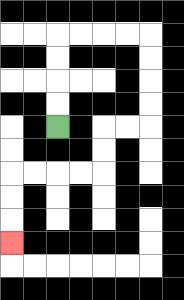{'start': '[2, 5]', 'end': '[0, 10]', 'path_directions': 'U,U,U,U,R,R,R,R,D,D,D,D,L,L,D,D,L,L,L,L,D,D,D', 'path_coordinates': '[[2, 5], [2, 4], [2, 3], [2, 2], [2, 1], [3, 1], [4, 1], [5, 1], [6, 1], [6, 2], [6, 3], [6, 4], [6, 5], [5, 5], [4, 5], [4, 6], [4, 7], [3, 7], [2, 7], [1, 7], [0, 7], [0, 8], [0, 9], [0, 10]]'}